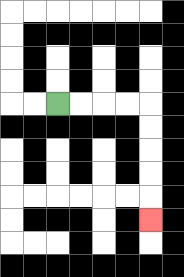{'start': '[2, 4]', 'end': '[6, 9]', 'path_directions': 'R,R,R,R,D,D,D,D,D', 'path_coordinates': '[[2, 4], [3, 4], [4, 4], [5, 4], [6, 4], [6, 5], [6, 6], [6, 7], [6, 8], [6, 9]]'}